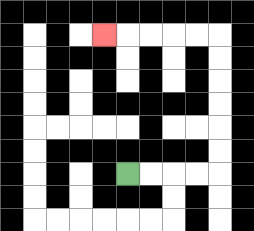{'start': '[5, 7]', 'end': '[4, 1]', 'path_directions': 'R,R,R,R,U,U,U,U,U,U,L,L,L,L,L', 'path_coordinates': '[[5, 7], [6, 7], [7, 7], [8, 7], [9, 7], [9, 6], [9, 5], [9, 4], [9, 3], [9, 2], [9, 1], [8, 1], [7, 1], [6, 1], [5, 1], [4, 1]]'}